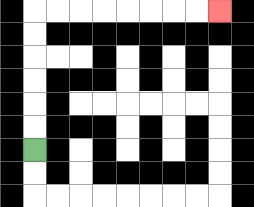{'start': '[1, 6]', 'end': '[9, 0]', 'path_directions': 'U,U,U,U,U,U,R,R,R,R,R,R,R,R', 'path_coordinates': '[[1, 6], [1, 5], [1, 4], [1, 3], [1, 2], [1, 1], [1, 0], [2, 0], [3, 0], [4, 0], [5, 0], [6, 0], [7, 0], [8, 0], [9, 0]]'}